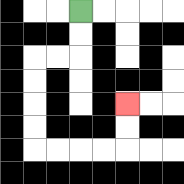{'start': '[3, 0]', 'end': '[5, 4]', 'path_directions': 'D,D,L,L,D,D,D,D,R,R,R,R,U,U', 'path_coordinates': '[[3, 0], [3, 1], [3, 2], [2, 2], [1, 2], [1, 3], [1, 4], [1, 5], [1, 6], [2, 6], [3, 6], [4, 6], [5, 6], [5, 5], [5, 4]]'}